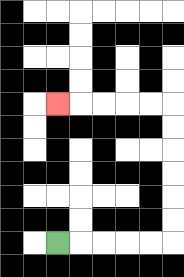{'start': '[2, 10]', 'end': '[2, 4]', 'path_directions': 'R,R,R,R,R,U,U,U,U,U,U,L,L,L,L,L', 'path_coordinates': '[[2, 10], [3, 10], [4, 10], [5, 10], [6, 10], [7, 10], [7, 9], [7, 8], [7, 7], [7, 6], [7, 5], [7, 4], [6, 4], [5, 4], [4, 4], [3, 4], [2, 4]]'}